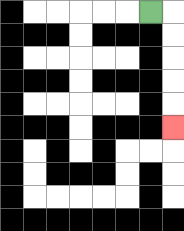{'start': '[6, 0]', 'end': '[7, 5]', 'path_directions': 'R,D,D,D,D,D', 'path_coordinates': '[[6, 0], [7, 0], [7, 1], [7, 2], [7, 3], [7, 4], [7, 5]]'}